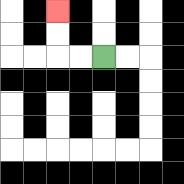{'start': '[4, 2]', 'end': '[2, 0]', 'path_directions': 'L,L,U,U', 'path_coordinates': '[[4, 2], [3, 2], [2, 2], [2, 1], [2, 0]]'}